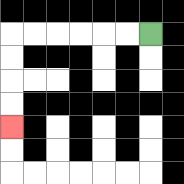{'start': '[6, 1]', 'end': '[0, 5]', 'path_directions': 'L,L,L,L,L,L,D,D,D,D', 'path_coordinates': '[[6, 1], [5, 1], [4, 1], [3, 1], [2, 1], [1, 1], [0, 1], [0, 2], [0, 3], [0, 4], [0, 5]]'}